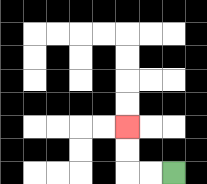{'start': '[7, 7]', 'end': '[5, 5]', 'path_directions': 'L,L,U,U', 'path_coordinates': '[[7, 7], [6, 7], [5, 7], [5, 6], [5, 5]]'}